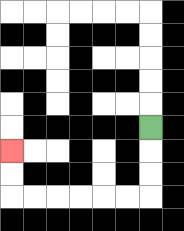{'start': '[6, 5]', 'end': '[0, 6]', 'path_directions': 'D,D,D,L,L,L,L,L,L,U,U', 'path_coordinates': '[[6, 5], [6, 6], [6, 7], [6, 8], [5, 8], [4, 8], [3, 8], [2, 8], [1, 8], [0, 8], [0, 7], [0, 6]]'}